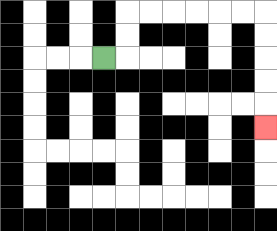{'start': '[4, 2]', 'end': '[11, 5]', 'path_directions': 'R,U,U,R,R,R,R,R,R,D,D,D,D,D', 'path_coordinates': '[[4, 2], [5, 2], [5, 1], [5, 0], [6, 0], [7, 0], [8, 0], [9, 0], [10, 0], [11, 0], [11, 1], [11, 2], [11, 3], [11, 4], [11, 5]]'}